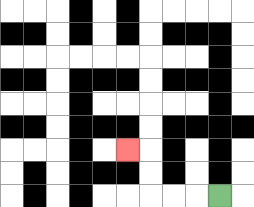{'start': '[9, 8]', 'end': '[5, 6]', 'path_directions': 'L,L,L,U,U,L', 'path_coordinates': '[[9, 8], [8, 8], [7, 8], [6, 8], [6, 7], [6, 6], [5, 6]]'}